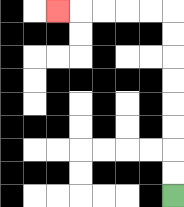{'start': '[7, 8]', 'end': '[2, 0]', 'path_directions': 'U,U,U,U,U,U,U,U,L,L,L,L,L', 'path_coordinates': '[[7, 8], [7, 7], [7, 6], [7, 5], [7, 4], [7, 3], [7, 2], [7, 1], [7, 0], [6, 0], [5, 0], [4, 0], [3, 0], [2, 0]]'}